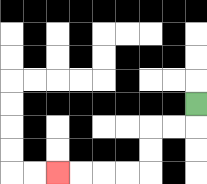{'start': '[8, 4]', 'end': '[2, 7]', 'path_directions': 'D,L,L,D,D,L,L,L,L', 'path_coordinates': '[[8, 4], [8, 5], [7, 5], [6, 5], [6, 6], [6, 7], [5, 7], [4, 7], [3, 7], [2, 7]]'}